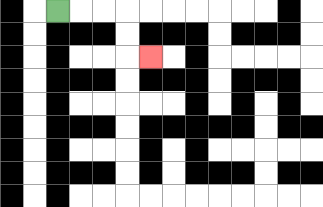{'start': '[2, 0]', 'end': '[6, 2]', 'path_directions': 'R,R,R,D,D,R', 'path_coordinates': '[[2, 0], [3, 0], [4, 0], [5, 0], [5, 1], [5, 2], [6, 2]]'}